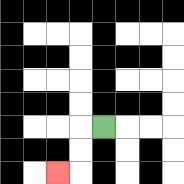{'start': '[4, 5]', 'end': '[2, 7]', 'path_directions': 'L,D,D,L', 'path_coordinates': '[[4, 5], [3, 5], [3, 6], [3, 7], [2, 7]]'}